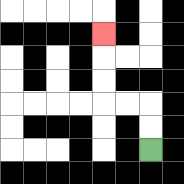{'start': '[6, 6]', 'end': '[4, 1]', 'path_directions': 'U,U,L,L,U,U,U', 'path_coordinates': '[[6, 6], [6, 5], [6, 4], [5, 4], [4, 4], [4, 3], [4, 2], [4, 1]]'}